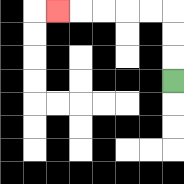{'start': '[7, 3]', 'end': '[2, 0]', 'path_directions': 'U,U,U,L,L,L,L,L', 'path_coordinates': '[[7, 3], [7, 2], [7, 1], [7, 0], [6, 0], [5, 0], [4, 0], [3, 0], [2, 0]]'}